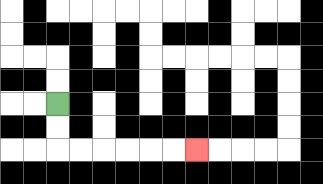{'start': '[2, 4]', 'end': '[8, 6]', 'path_directions': 'D,D,R,R,R,R,R,R', 'path_coordinates': '[[2, 4], [2, 5], [2, 6], [3, 6], [4, 6], [5, 6], [6, 6], [7, 6], [8, 6]]'}